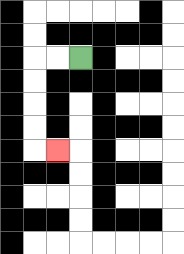{'start': '[3, 2]', 'end': '[2, 6]', 'path_directions': 'L,L,D,D,D,D,R', 'path_coordinates': '[[3, 2], [2, 2], [1, 2], [1, 3], [1, 4], [1, 5], [1, 6], [2, 6]]'}